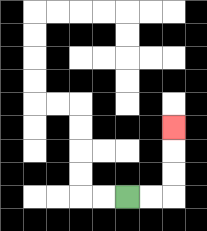{'start': '[5, 8]', 'end': '[7, 5]', 'path_directions': 'R,R,U,U,U', 'path_coordinates': '[[5, 8], [6, 8], [7, 8], [7, 7], [7, 6], [7, 5]]'}